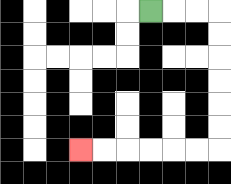{'start': '[6, 0]', 'end': '[3, 6]', 'path_directions': 'R,R,R,D,D,D,D,D,D,L,L,L,L,L,L', 'path_coordinates': '[[6, 0], [7, 0], [8, 0], [9, 0], [9, 1], [9, 2], [9, 3], [9, 4], [9, 5], [9, 6], [8, 6], [7, 6], [6, 6], [5, 6], [4, 6], [3, 6]]'}